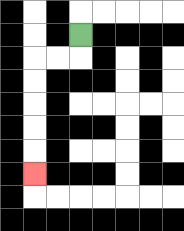{'start': '[3, 1]', 'end': '[1, 7]', 'path_directions': 'D,L,L,D,D,D,D,D', 'path_coordinates': '[[3, 1], [3, 2], [2, 2], [1, 2], [1, 3], [1, 4], [1, 5], [1, 6], [1, 7]]'}